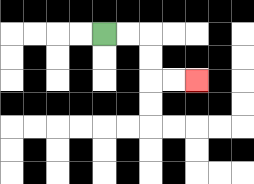{'start': '[4, 1]', 'end': '[8, 3]', 'path_directions': 'R,R,D,D,R,R', 'path_coordinates': '[[4, 1], [5, 1], [6, 1], [6, 2], [6, 3], [7, 3], [8, 3]]'}